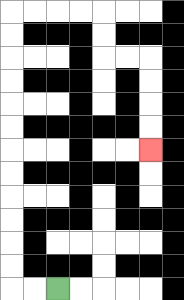{'start': '[2, 12]', 'end': '[6, 6]', 'path_directions': 'L,L,U,U,U,U,U,U,U,U,U,U,U,U,R,R,R,R,D,D,R,R,D,D,D,D', 'path_coordinates': '[[2, 12], [1, 12], [0, 12], [0, 11], [0, 10], [0, 9], [0, 8], [0, 7], [0, 6], [0, 5], [0, 4], [0, 3], [0, 2], [0, 1], [0, 0], [1, 0], [2, 0], [3, 0], [4, 0], [4, 1], [4, 2], [5, 2], [6, 2], [6, 3], [6, 4], [6, 5], [6, 6]]'}